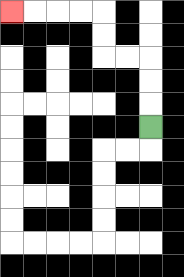{'start': '[6, 5]', 'end': '[0, 0]', 'path_directions': 'U,U,U,L,L,U,U,L,L,L,L', 'path_coordinates': '[[6, 5], [6, 4], [6, 3], [6, 2], [5, 2], [4, 2], [4, 1], [4, 0], [3, 0], [2, 0], [1, 0], [0, 0]]'}